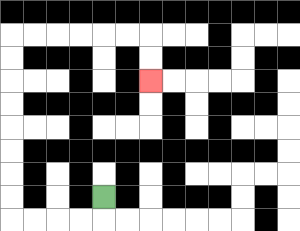{'start': '[4, 8]', 'end': '[6, 3]', 'path_directions': 'D,L,L,L,L,U,U,U,U,U,U,U,U,R,R,R,R,R,R,D,D', 'path_coordinates': '[[4, 8], [4, 9], [3, 9], [2, 9], [1, 9], [0, 9], [0, 8], [0, 7], [0, 6], [0, 5], [0, 4], [0, 3], [0, 2], [0, 1], [1, 1], [2, 1], [3, 1], [4, 1], [5, 1], [6, 1], [6, 2], [6, 3]]'}